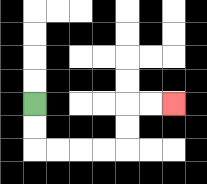{'start': '[1, 4]', 'end': '[7, 4]', 'path_directions': 'D,D,R,R,R,R,U,U,R,R', 'path_coordinates': '[[1, 4], [1, 5], [1, 6], [2, 6], [3, 6], [4, 6], [5, 6], [5, 5], [5, 4], [6, 4], [7, 4]]'}